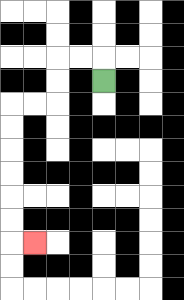{'start': '[4, 3]', 'end': '[1, 10]', 'path_directions': 'U,L,L,D,D,L,L,D,D,D,D,D,D,R', 'path_coordinates': '[[4, 3], [4, 2], [3, 2], [2, 2], [2, 3], [2, 4], [1, 4], [0, 4], [0, 5], [0, 6], [0, 7], [0, 8], [0, 9], [0, 10], [1, 10]]'}